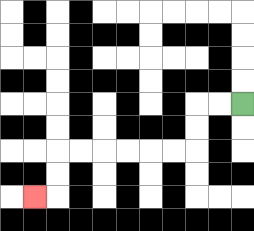{'start': '[10, 4]', 'end': '[1, 8]', 'path_directions': 'L,L,D,D,L,L,L,L,L,L,D,D,L', 'path_coordinates': '[[10, 4], [9, 4], [8, 4], [8, 5], [8, 6], [7, 6], [6, 6], [5, 6], [4, 6], [3, 6], [2, 6], [2, 7], [2, 8], [1, 8]]'}